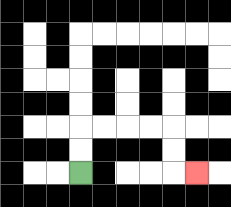{'start': '[3, 7]', 'end': '[8, 7]', 'path_directions': 'U,U,R,R,R,R,D,D,R', 'path_coordinates': '[[3, 7], [3, 6], [3, 5], [4, 5], [5, 5], [6, 5], [7, 5], [7, 6], [7, 7], [8, 7]]'}